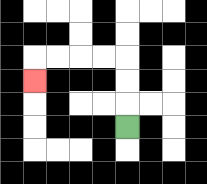{'start': '[5, 5]', 'end': '[1, 3]', 'path_directions': 'U,U,U,L,L,L,L,D', 'path_coordinates': '[[5, 5], [5, 4], [5, 3], [5, 2], [4, 2], [3, 2], [2, 2], [1, 2], [1, 3]]'}